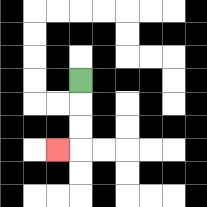{'start': '[3, 3]', 'end': '[2, 6]', 'path_directions': 'D,D,D,L', 'path_coordinates': '[[3, 3], [3, 4], [3, 5], [3, 6], [2, 6]]'}